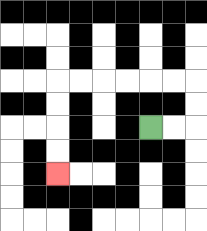{'start': '[6, 5]', 'end': '[2, 7]', 'path_directions': 'R,R,U,U,L,L,L,L,L,L,D,D,D,D', 'path_coordinates': '[[6, 5], [7, 5], [8, 5], [8, 4], [8, 3], [7, 3], [6, 3], [5, 3], [4, 3], [3, 3], [2, 3], [2, 4], [2, 5], [2, 6], [2, 7]]'}